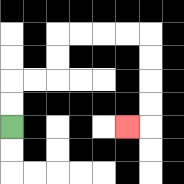{'start': '[0, 5]', 'end': '[5, 5]', 'path_directions': 'U,U,R,R,U,U,R,R,R,R,D,D,D,D,L', 'path_coordinates': '[[0, 5], [0, 4], [0, 3], [1, 3], [2, 3], [2, 2], [2, 1], [3, 1], [4, 1], [5, 1], [6, 1], [6, 2], [6, 3], [6, 4], [6, 5], [5, 5]]'}